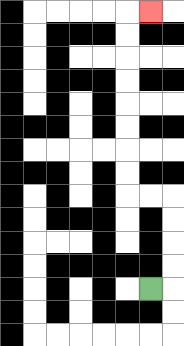{'start': '[6, 12]', 'end': '[6, 0]', 'path_directions': 'R,U,U,U,U,L,L,U,U,U,U,U,U,U,U,R', 'path_coordinates': '[[6, 12], [7, 12], [7, 11], [7, 10], [7, 9], [7, 8], [6, 8], [5, 8], [5, 7], [5, 6], [5, 5], [5, 4], [5, 3], [5, 2], [5, 1], [5, 0], [6, 0]]'}